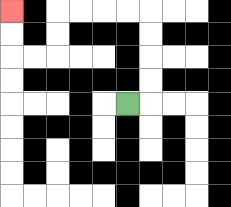{'start': '[5, 4]', 'end': '[0, 0]', 'path_directions': 'R,U,U,U,U,L,L,L,L,D,D,L,L,U,U', 'path_coordinates': '[[5, 4], [6, 4], [6, 3], [6, 2], [6, 1], [6, 0], [5, 0], [4, 0], [3, 0], [2, 0], [2, 1], [2, 2], [1, 2], [0, 2], [0, 1], [0, 0]]'}